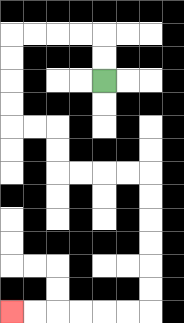{'start': '[4, 3]', 'end': '[0, 13]', 'path_directions': 'U,U,L,L,L,L,D,D,D,D,R,R,D,D,R,R,R,R,D,D,D,D,D,D,L,L,L,L,L,L', 'path_coordinates': '[[4, 3], [4, 2], [4, 1], [3, 1], [2, 1], [1, 1], [0, 1], [0, 2], [0, 3], [0, 4], [0, 5], [1, 5], [2, 5], [2, 6], [2, 7], [3, 7], [4, 7], [5, 7], [6, 7], [6, 8], [6, 9], [6, 10], [6, 11], [6, 12], [6, 13], [5, 13], [4, 13], [3, 13], [2, 13], [1, 13], [0, 13]]'}